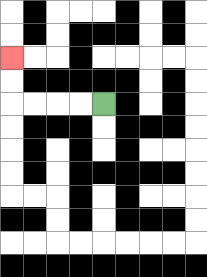{'start': '[4, 4]', 'end': '[0, 2]', 'path_directions': 'L,L,L,L,U,U', 'path_coordinates': '[[4, 4], [3, 4], [2, 4], [1, 4], [0, 4], [0, 3], [0, 2]]'}